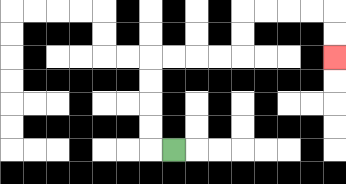{'start': '[7, 6]', 'end': '[14, 2]', 'path_directions': 'L,U,U,U,U,R,R,R,R,U,U,R,R,R,R,D,D', 'path_coordinates': '[[7, 6], [6, 6], [6, 5], [6, 4], [6, 3], [6, 2], [7, 2], [8, 2], [9, 2], [10, 2], [10, 1], [10, 0], [11, 0], [12, 0], [13, 0], [14, 0], [14, 1], [14, 2]]'}